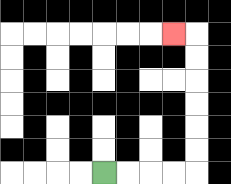{'start': '[4, 7]', 'end': '[7, 1]', 'path_directions': 'R,R,R,R,U,U,U,U,U,U,L', 'path_coordinates': '[[4, 7], [5, 7], [6, 7], [7, 7], [8, 7], [8, 6], [8, 5], [8, 4], [8, 3], [8, 2], [8, 1], [7, 1]]'}